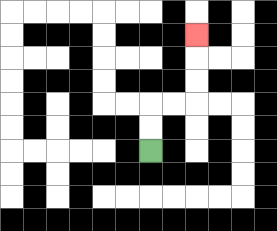{'start': '[6, 6]', 'end': '[8, 1]', 'path_directions': 'U,U,R,R,U,U,U', 'path_coordinates': '[[6, 6], [6, 5], [6, 4], [7, 4], [8, 4], [8, 3], [8, 2], [8, 1]]'}